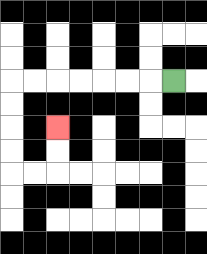{'start': '[7, 3]', 'end': '[2, 5]', 'path_directions': 'L,L,L,L,L,L,L,D,D,D,D,R,R,U,U', 'path_coordinates': '[[7, 3], [6, 3], [5, 3], [4, 3], [3, 3], [2, 3], [1, 3], [0, 3], [0, 4], [0, 5], [0, 6], [0, 7], [1, 7], [2, 7], [2, 6], [2, 5]]'}